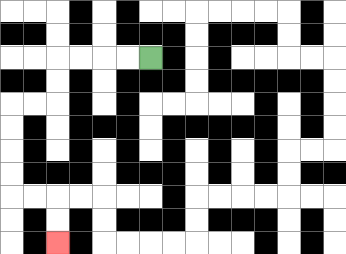{'start': '[6, 2]', 'end': '[2, 10]', 'path_directions': 'L,L,L,L,D,D,L,L,D,D,D,D,R,R,D,D', 'path_coordinates': '[[6, 2], [5, 2], [4, 2], [3, 2], [2, 2], [2, 3], [2, 4], [1, 4], [0, 4], [0, 5], [0, 6], [0, 7], [0, 8], [1, 8], [2, 8], [2, 9], [2, 10]]'}